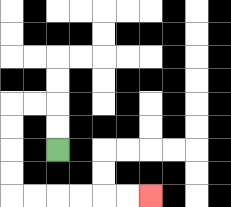{'start': '[2, 6]', 'end': '[6, 8]', 'path_directions': 'U,U,L,L,D,D,D,D,R,R,R,R,R,R', 'path_coordinates': '[[2, 6], [2, 5], [2, 4], [1, 4], [0, 4], [0, 5], [0, 6], [0, 7], [0, 8], [1, 8], [2, 8], [3, 8], [4, 8], [5, 8], [6, 8]]'}